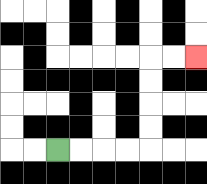{'start': '[2, 6]', 'end': '[8, 2]', 'path_directions': 'R,R,R,R,U,U,U,U,R,R', 'path_coordinates': '[[2, 6], [3, 6], [4, 6], [5, 6], [6, 6], [6, 5], [6, 4], [6, 3], [6, 2], [7, 2], [8, 2]]'}